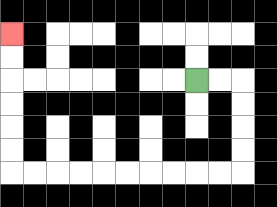{'start': '[8, 3]', 'end': '[0, 1]', 'path_directions': 'R,R,D,D,D,D,L,L,L,L,L,L,L,L,L,L,U,U,U,U,U,U', 'path_coordinates': '[[8, 3], [9, 3], [10, 3], [10, 4], [10, 5], [10, 6], [10, 7], [9, 7], [8, 7], [7, 7], [6, 7], [5, 7], [4, 7], [3, 7], [2, 7], [1, 7], [0, 7], [0, 6], [0, 5], [0, 4], [0, 3], [0, 2], [0, 1]]'}